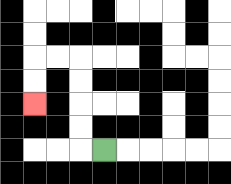{'start': '[4, 6]', 'end': '[1, 4]', 'path_directions': 'L,U,U,U,U,L,L,D,D', 'path_coordinates': '[[4, 6], [3, 6], [3, 5], [3, 4], [3, 3], [3, 2], [2, 2], [1, 2], [1, 3], [1, 4]]'}